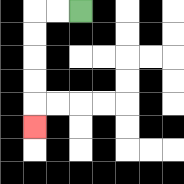{'start': '[3, 0]', 'end': '[1, 5]', 'path_directions': 'L,L,D,D,D,D,D', 'path_coordinates': '[[3, 0], [2, 0], [1, 0], [1, 1], [1, 2], [1, 3], [1, 4], [1, 5]]'}